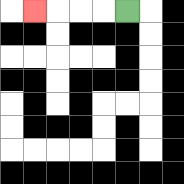{'start': '[5, 0]', 'end': '[1, 0]', 'path_directions': 'L,L,L,L', 'path_coordinates': '[[5, 0], [4, 0], [3, 0], [2, 0], [1, 0]]'}